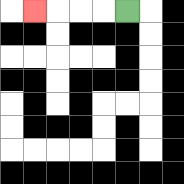{'start': '[5, 0]', 'end': '[1, 0]', 'path_directions': 'L,L,L,L', 'path_coordinates': '[[5, 0], [4, 0], [3, 0], [2, 0], [1, 0]]'}